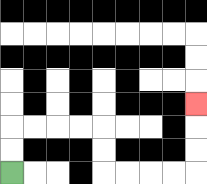{'start': '[0, 7]', 'end': '[8, 4]', 'path_directions': 'U,U,R,R,R,R,D,D,R,R,R,R,U,U,U', 'path_coordinates': '[[0, 7], [0, 6], [0, 5], [1, 5], [2, 5], [3, 5], [4, 5], [4, 6], [4, 7], [5, 7], [6, 7], [7, 7], [8, 7], [8, 6], [8, 5], [8, 4]]'}